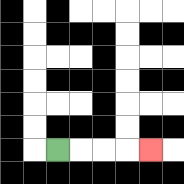{'start': '[2, 6]', 'end': '[6, 6]', 'path_directions': 'R,R,R,R', 'path_coordinates': '[[2, 6], [3, 6], [4, 6], [5, 6], [6, 6]]'}